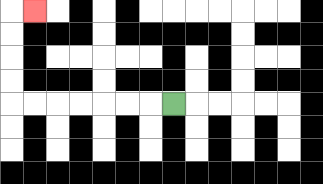{'start': '[7, 4]', 'end': '[1, 0]', 'path_directions': 'L,L,L,L,L,L,L,U,U,U,U,R', 'path_coordinates': '[[7, 4], [6, 4], [5, 4], [4, 4], [3, 4], [2, 4], [1, 4], [0, 4], [0, 3], [0, 2], [0, 1], [0, 0], [1, 0]]'}